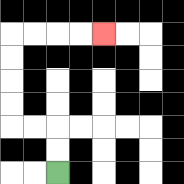{'start': '[2, 7]', 'end': '[4, 1]', 'path_directions': 'U,U,L,L,U,U,U,U,R,R,R,R', 'path_coordinates': '[[2, 7], [2, 6], [2, 5], [1, 5], [0, 5], [0, 4], [0, 3], [0, 2], [0, 1], [1, 1], [2, 1], [3, 1], [4, 1]]'}